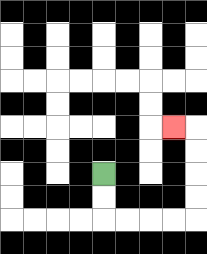{'start': '[4, 7]', 'end': '[7, 5]', 'path_directions': 'D,D,R,R,R,R,U,U,U,U,L', 'path_coordinates': '[[4, 7], [4, 8], [4, 9], [5, 9], [6, 9], [7, 9], [8, 9], [8, 8], [8, 7], [8, 6], [8, 5], [7, 5]]'}